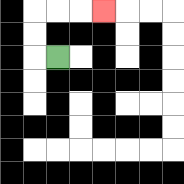{'start': '[2, 2]', 'end': '[4, 0]', 'path_directions': 'L,U,U,R,R,R', 'path_coordinates': '[[2, 2], [1, 2], [1, 1], [1, 0], [2, 0], [3, 0], [4, 0]]'}